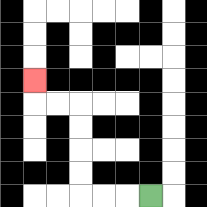{'start': '[6, 8]', 'end': '[1, 3]', 'path_directions': 'L,L,L,U,U,U,U,L,L,U', 'path_coordinates': '[[6, 8], [5, 8], [4, 8], [3, 8], [3, 7], [3, 6], [3, 5], [3, 4], [2, 4], [1, 4], [1, 3]]'}